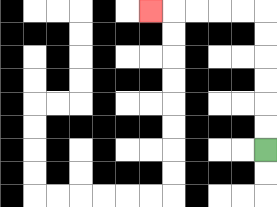{'start': '[11, 6]', 'end': '[6, 0]', 'path_directions': 'U,U,U,U,U,U,L,L,L,L,L', 'path_coordinates': '[[11, 6], [11, 5], [11, 4], [11, 3], [11, 2], [11, 1], [11, 0], [10, 0], [9, 0], [8, 0], [7, 0], [6, 0]]'}